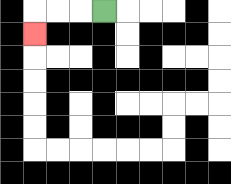{'start': '[4, 0]', 'end': '[1, 1]', 'path_directions': 'L,L,L,D', 'path_coordinates': '[[4, 0], [3, 0], [2, 0], [1, 0], [1, 1]]'}